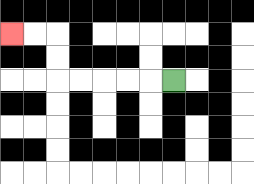{'start': '[7, 3]', 'end': '[0, 1]', 'path_directions': 'L,L,L,L,L,U,U,L,L', 'path_coordinates': '[[7, 3], [6, 3], [5, 3], [4, 3], [3, 3], [2, 3], [2, 2], [2, 1], [1, 1], [0, 1]]'}